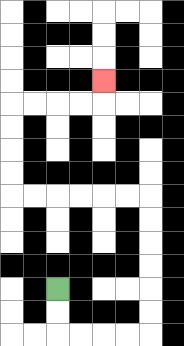{'start': '[2, 12]', 'end': '[4, 3]', 'path_directions': 'D,D,R,R,R,R,U,U,U,U,U,U,L,L,L,L,L,L,U,U,U,U,R,R,R,R,U', 'path_coordinates': '[[2, 12], [2, 13], [2, 14], [3, 14], [4, 14], [5, 14], [6, 14], [6, 13], [6, 12], [6, 11], [6, 10], [6, 9], [6, 8], [5, 8], [4, 8], [3, 8], [2, 8], [1, 8], [0, 8], [0, 7], [0, 6], [0, 5], [0, 4], [1, 4], [2, 4], [3, 4], [4, 4], [4, 3]]'}